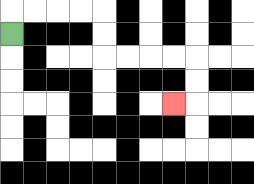{'start': '[0, 1]', 'end': '[7, 4]', 'path_directions': 'U,R,R,R,R,D,D,R,R,R,R,D,D,L', 'path_coordinates': '[[0, 1], [0, 0], [1, 0], [2, 0], [3, 0], [4, 0], [4, 1], [4, 2], [5, 2], [6, 2], [7, 2], [8, 2], [8, 3], [8, 4], [7, 4]]'}